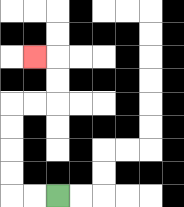{'start': '[2, 8]', 'end': '[1, 2]', 'path_directions': 'L,L,U,U,U,U,R,R,U,U,L', 'path_coordinates': '[[2, 8], [1, 8], [0, 8], [0, 7], [0, 6], [0, 5], [0, 4], [1, 4], [2, 4], [2, 3], [2, 2], [1, 2]]'}